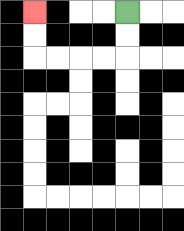{'start': '[5, 0]', 'end': '[1, 0]', 'path_directions': 'D,D,L,L,L,L,U,U', 'path_coordinates': '[[5, 0], [5, 1], [5, 2], [4, 2], [3, 2], [2, 2], [1, 2], [1, 1], [1, 0]]'}